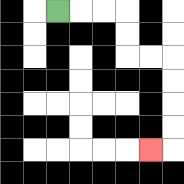{'start': '[2, 0]', 'end': '[6, 6]', 'path_directions': 'R,R,R,D,D,R,R,D,D,D,D,L', 'path_coordinates': '[[2, 0], [3, 0], [4, 0], [5, 0], [5, 1], [5, 2], [6, 2], [7, 2], [7, 3], [7, 4], [7, 5], [7, 6], [6, 6]]'}